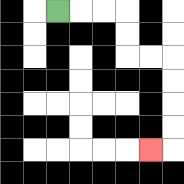{'start': '[2, 0]', 'end': '[6, 6]', 'path_directions': 'R,R,R,D,D,R,R,D,D,D,D,L', 'path_coordinates': '[[2, 0], [3, 0], [4, 0], [5, 0], [5, 1], [5, 2], [6, 2], [7, 2], [7, 3], [7, 4], [7, 5], [7, 6], [6, 6]]'}